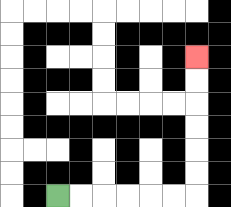{'start': '[2, 8]', 'end': '[8, 2]', 'path_directions': 'R,R,R,R,R,R,U,U,U,U,U,U', 'path_coordinates': '[[2, 8], [3, 8], [4, 8], [5, 8], [6, 8], [7, 8], [8, 8], [8, 7], [8, 6], [8, 5], [8, 4], [8, 3], [8, 2]]'}